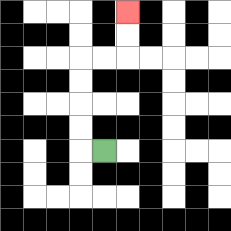{'start': '[4, 6]', 'end': '[5, 0]', 'path_directions': 'L,U,U,U,U,R,R,U,U', 'path_coordinates': '[[4, 6], [3, 6], [3, 5], [3, 4], [3, 3], [3, 2], [4, 2], [5, 2], [5, 1], [5, 0]]'}